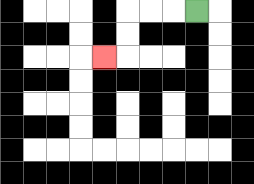{'start': '[8, 0]', 'end': '[4, 2]', 'path_directions': 'L,L,L,D,D,L', 'path_coordinates': '[[8, 0], [7, 0], [6, 0], [5, 0], [5, 1], [5, 2], [4, 2]]'}